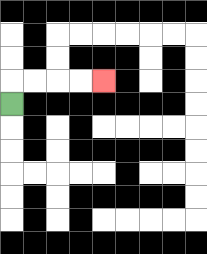{'start': '[0, 4]', 'end': '[4, 3]', 'path_directions': 'U,R,R,R,R', 'path_coordinates': '[[0, 4], [0, 3], [1, 3], [2, 3], [3, 3], [4, 3]]'}